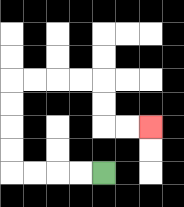{'start': '[4, 7]', 'end': '[6, 5]', 'path_directions': 'L,L,L,L,U,U,U,U,R,R,R,R,D,D,R,R', 'path_coordinates': '[[4, 7], [3, 7], [2, 7], [1, 7], [0, 7], [0, 6], [0, 5], [0, 4], [0, 3], [1, 3], [2, 3], [3, 3], [4, 3], [4, 4], [4, 5], [5, 5], [6, 5]]'}